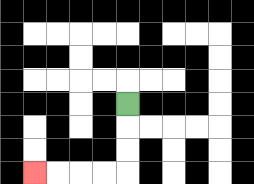{'start': '[5, 4]', 'end': '[1, 7]', 'path_directions': 'D,D,D,L,L,L,L', 'path_coordinates': '[[5, 4], [5, 5], [5, 6], [5, 7], [4, 7], [3, 7], [2, 7], [1, 7]]'}